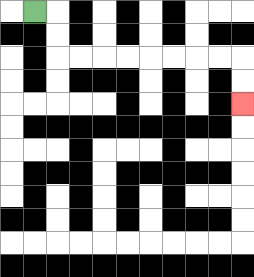{'start': '[1, 0]', 'end': '[10, 4]', 'path_directions': 'R,D,D,R,R,R,R,R,R,R,R,D,D', 'path_coordinates': '[[1, 0], [2, 0], [2, 1], [2, 2], [3, 2], [4, 2], [5, 2], [6, 2], [7, 2], [8, 2], [9, 2], [10, 2], [10, 3], [10, 4]]'}